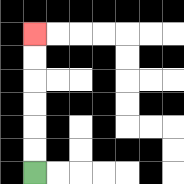{'start': '[1, 7]', 'end': '[1, 1]', 'path_directions': 'U,U,U,U,U,U', 'path_coordinates': '[[1, 7], [1, 6], [1, 5], [1, 4], [1, 3], [1, 2], [1, 1]]'}